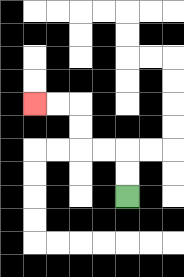{'start': '[5, 8]', 'end': '[1, 4]', 'path_directions': 'U,U,L,L,U,U,L,L', 'path_coordinates': '[[5, 8], [5, 7], [5, 6], [4, 6], [3, 6], [3, 5], [3, 4], [2, 4], [1, 4]]'}